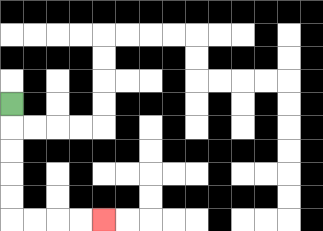{'start': '[0, 4]', 'end': '[4, 9]', 'path_directions': 'D,D,D,D,D,R,R,R,R', 'path_coordinates': '[[0, 4], [0, 5], [0, 6], [0, 7], [0, 8], [0, 9], [1, 9], [2, 9], [3, 9], [4, 9]]'}